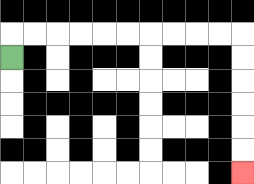{'start': '[0, 2]', 'end': '[10, 7]', 'path_directions': 'U,R,R,R,R,R,R,R,R,R,R,D,D,D,D,D,D', 'path_coordinates': '[[0, 2], [0, 1], [1, 1], [2, 1], [3, 1], [4, 1], [5, 1], [6, 1], [7, 1], [8, 1], [9, 1], [10, 1], [10, 2], [10, 3], [10, 4], [10, 5], [10, 6], [10, 7]]'}